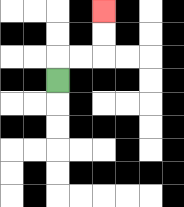{'start': '[2, 3]', 'end': '[4, 0]', 'path_directions': 'U,R,R,U,U', 'path_coordinates': '[[2, 3], [2, 2], [3, 2], [4, 2], [4, 1], [4, 0]]'}